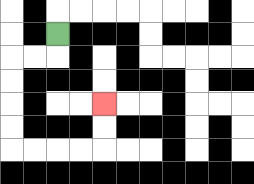{'start': '[2, 1]', 'end': '[4, 4]', 'path_directions': 'D,L,L,D,D,D,D,R,R,R,R,U,U', 'path_coordinates': '[[2, 1], [2, 2], [1, 2], [0, 2], [0, 3], [0, 4], [0, 5], [0, 6], [1, 6], [2, 6], [3, 6], [4, 6], [4, 5], [4, 4]]'}